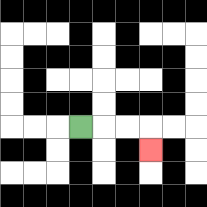{'start': '[3, 5]', 'end': '[6, 6]', 'path_directions': 'R,R,R,D', 'path_coordinates': '[[3, 5], [4, 5], [5, 5], [6, 5], [6, 6]]'}